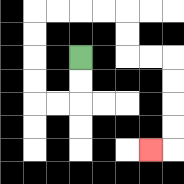{'start': '[3, 2]', 'end': '[6, 6]', 'path_directions': 'D,D,L,L,U,U,U,U,R,R,R,R,D,D,R,R,D,D,D,D,L', 'path_coordinates': '[[3, 2], [3, 3], [3, 4], [2, 4], [1, 4], [1, 3], [1, 2], [1, 1], [1, 0], [2, 0], [3, 0], [4, 0], [5, 0], [5, 1], [5, 2], [6, 2], [7, 2], [7, 3], [7, 4], [7, 5], [7, 6], [6, 6]]'}